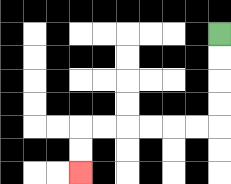{'start': '[9, 1]', 'end': '[3, 7]', 'path_directions': 'D,D,D,D,L,L,L,L,L,L,D,D', 'path_coordinates': '[[9, 1], [9, 2], [9, 3], [9, 4], [9, 5], [8, 5], [7, 5], [6, 5], [5, 5], [4, 5], [3, 5], [3, 6], [3, 7]]'}